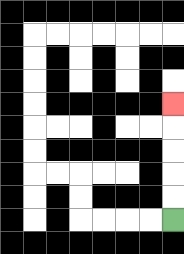{'start': '[7, 9]', 'end': '[7, 4]', 'path_directions': 'U,U,U,U,U', 'path_coordinates': '[[7, 9], [7, 8], [7, 7], [7, 6], [7, 5], [7, 4]]'}